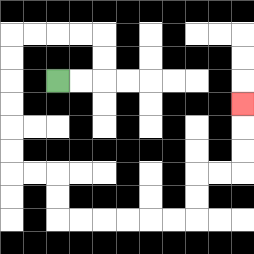{'start': '[2, 3]', 'end': '[10, 4]', 'path_directions': 'R,R,U,U,L,L,L,L,D,D,D,D,D,D,R,R,D,D,R,R,R,R,R,R,U,U,R,R,U,U,U', 'path_coordinates': '[[2, 3], [3, 3], [4, 3], [4, 2], [4, 1], [3, 1], [2, 1], [1, 1], [0, 1], [0, 2], [0, 3], [0, 4], [0, 5], [0, 6], [0, 7], [1, 7], [2, 7], [2, 8], [2, 9], [3, 9], [4, 9], [5, 9], [6, 9], [7, 9], [8, 9], [8, 8], [8, 7], [9, 7], [10, 7], [10, 6], [10, 5], [10, 4]]'}